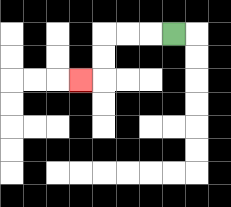{'start': '[7, 1]', 'end': '[3, 3]', 'path_directions': 'L,L,L,D,D,L', 'path_coordinates': '[[7, 1], [6, 1], [5, 1], [4, 1], [4, 2], [4, 3], [3, 3]]'}